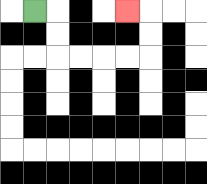{'start': '[1, 0]', 'end': '[5, 0]', 'path_directions': 'R,D,D,R,R,R,R,U,U,L', 'path_coordinates': '[[1, 0], [2, 0], [2, 1], [2, 2], [3, 2], [4, 2], [5, 2], [6, 2], [6, 1], [6, 0], [5, 0]]'}